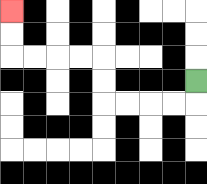{'start': '[8, 3]', 'end': '[0, 0]', 'path_directions': 'D,L,L,L,L,U,U,L,L,L,L,U,U', 'path_coordinates': '[[8, 3], [8, 4], [7, 4], [6, 4], [5, 4], [4, 4], [4, 3], [4, 2], [3, 2], [2, 2], [1, 2], [0, 2], [0, 1], [0, 0]]'}